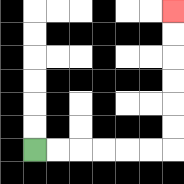{'start': '[1, 6]', 'end': '[7, 0]', 'path_directions': 'R,R,R,R,R,R,U,U,U,U,U,U', 'path_coordinates': '[[1, 6], [2, 6], [3, 6], [4, 6], [5, 6], [6, 6], [7, 6], [7, 5], [7, 4], [7, 3], [7, 2], [7, 1], [7, 0]]'}